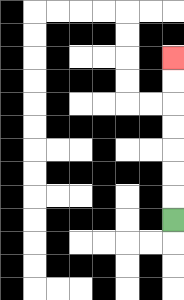{'start': '[7, 9]', 'end': '[7, 2]', 'path_directions': 'U,U,U,U,U,U,U', 'path_coordinates': '[[7, 9], [7, 8], [7, 7], [7, 6], [7, 5], [7, 4], [7, 3], [7, 2]]'}